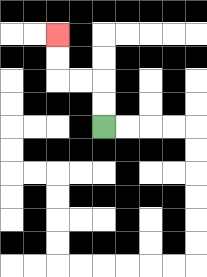{'start': '[4, 5]', 'end': '[2, 1]', 'path_directions': 'U,U,L,L,U,U', 'path_coordinates': '[[4, 5], [4, 4], [4, 3], [3, 3], [2, 3], [2, 2], [2, 1]]'}